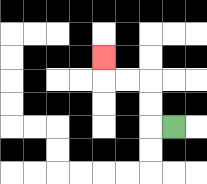{'start': '[7, 5]', 'end': '[4, 2]', 'path_directions': 'L,U,U,L,L,U', 'path_coordinates': '[[7, 5], [6, 5], [6, 4], [6, 3], [5, 3], [4, 3], [4, 2]]'}